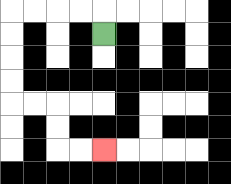{'start': '[4, 1]', 'end': '[4, 6]', 'path_directions': 'U,L,L,L,L,D,D,D,D,R,R,D,D,R,R', 'path_coordinates': '[[4, 1], [4, 0], [3, 0], [2, 0], [1, 0], [0, 0], [0, 1], [0, 2], [0, 3], [0, 4], [1, 4], [2, 4], [2, 5], [2, 6], [3, 6], [4, 6]]'}